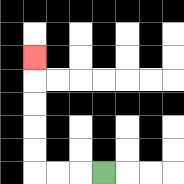{'start': '[4, 7]', 'end': '[1, 2]', 'path_directions': 'L,L,L,U,U,U,U,U', 'path_coordinates': '[[4, 7], [3, 7], [2, 7], [1, 7], [1, 6], [1, 5], [1, 4], [1, 3], [1, 2]]'}